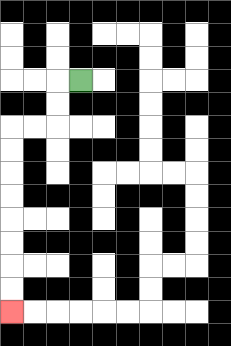{'start': '[3, 3]', 'end': '[0, 13]', 'path_directions': 'L,D,D,L,L,D,D,D,D,D,D,D,D', 'path_coordinates': '[[3, 3], [2, 3], [2, 4], [2, 5], [1, 5], [0, 5], [0, 6], [0, 7], [0, 8], [0, 9], [0, 10], [0, 11], [0, 12], [0, 13]]'}